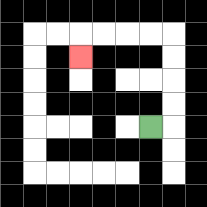{'start': '[6, 5]', 'end': '[3, 2]', 'path_directions': 'R,U,U,U,U,L,L,L,L,D', 'path_coordinates': '[[6, 5], [7, 5], [7, 4], [7, 3], [7, 2], [7, 1], [6, 1], [5, 1], [4, 1], [3, 1], [3, 2]]'}